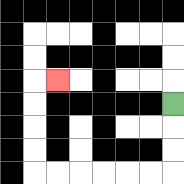{'start': '[7, 4]', 'end': '[2, 3]', 'path_directions': 'D,D,D,L,L,L,L,L,L,U,U,U,U,R', 'path_coordinates': '[[7, 4], [7, 5], [7, 6], [7, 7], [6, 7], [5, 7], [4, 7], [3, 7], [2, 7], [1, 7], [1, 6], [1, 5], [1, 4], [1, 3], [2, 3]]'}